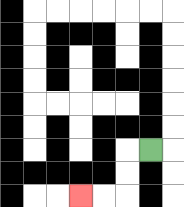{'start': '[6, 6]', 'end': '[3, 8]', 'path_directions': 'L,D,D,L,L', 'path_coordinates': '[[6, 6], [5, 6], [5, 7], [5, 8], [4, 8], [3, 8]]'}